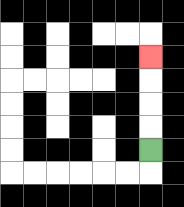{'start': '[6, 6]', 'end': '[6, 2]', 'path_directions': 'U,U,U,U', 'path_coordinates': '[[6, 6], [6, 5], [6, 4], [6, 3], [6, 2]]'}